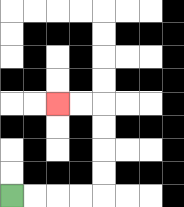{'start': '[0, 8]', 'end': '[2, 4]', 'path_directions': 'R,R,R,R,U,U,U,U,L,L', 'path_coordinates': '[[0, 8], [1, 8], [2, 8], [3, 8], [4, 8], [4, 7], [4, 6], [4, 5], [4, 4], [3, 4], [2, 4]]'}